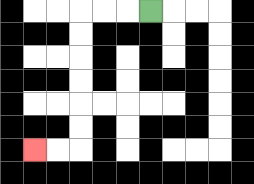{'start': '[6, 0]', 'end': '[1, 6]', 'path_directions': 'L,L,L,D,D,D,D,D,D,L,L', 'path_coordinates': '[[6, 0], [5, 0], [4, 0], [3, 0], [3, 1], [3, 2], [3, 3], [3, 4], [3, 5], [3, 6], [2, 6], [1, 6]]'}